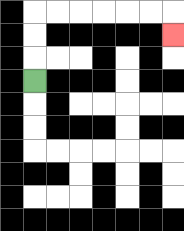{'start': '[1, 3]', 'end': '[7, 1]', 'path_directions': 'U,U,U,R,R,R,R,R,R,D', 'path_coordinates': '[[1, 3], [1, 2], [1, 1], [1, 0], [2, 0], [3, 0], [4, 0], [5, 0], [6, 0], [7, 0], [7, 1]]'}